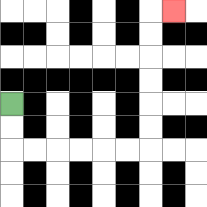{'start': '[0, 4]', 'end': '[7, 0]', 'path_directions': 'D,D,R,R,R,R,R,R,U,U,U,U,U,U,R', 'path_coordinates': '[[0, 4], [0, 5], [0, 6], [1, 6], [2, 6], [3, 6], [4, 6], [5, 6], [6, 6], [6, 5], [6, 4], [6, 3], [6, 2], [6, 1], [6, 0], [7, 0]]'}